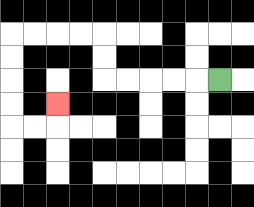{'start': '[9, 3]', 'end': '[2, 4]', 'path_directions': 'L,L,L,L,L,U,U,L,L,L,L,D,D,D,D,R,R,U', 'path_coordinates': '[[9, 3], [8, 3], [7, 3], [6, 3], [5, 3], [4, 3], [4, 2], [4, 1], [3, 1], [2, 1], [1, 1], [0, 1], [0, 2], [0, 3], [0, 4], [0, 5], [1, 5], [2, 5], [2, 4]]'}